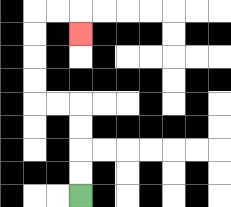{'start': '[3, 8]', 'end': '[3, 1]', 'path_directions': 'U,U,U,U,L,L,U,U,U,U,R,R,D', 'path_coordinates': '[[3, 8], [3, 7], [3, 6], [3, 5], [3, 4], [2, 4], [1, 4], [1, 3], [1, 2], [1, 1], [1, 0], [2, 0], [3, 0], [3, 1]]'}